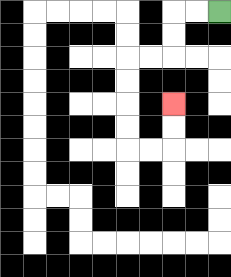{'start': '[9, 0]', 'end': '[7, 4]', 'path_directions': 'L,L,D,D,L,L,D,D,D,D,R,R,U,U', 'path_coordinates': '[[9, 0], [8, 0], [7, 0], [7, 1], [7, 2], [6, 2], [5, 2], [5, 3], [5, 4], [5, 5], [5, 6], [6, 6], [7, 6], [7, 5], [7, 4]]'}